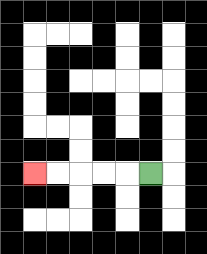{'start': '[6, 7]', 'end': '[1, 7]', 'path_directions': 'L,L,L,L,L', 'path_coordinates': '[[6, 7], [5, 7], [4, 7], [3, 7], [2, 7], [1, 7]]'}